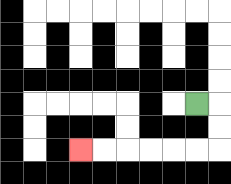{'start': '[8, 4]', 'end': '[3, 6]', 'path_directions': 'R,D,D,L,L,L,L,L,L', 'path_coordinates': '[[8, 4], [9, 4], [9, 5], [9, 6], [8, 6], [7, 6], [6, 6], [5, 6], [4, 6], [3, 6]]'}